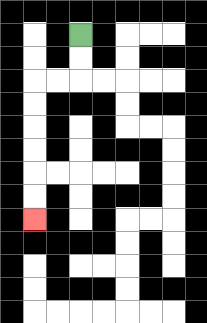{'start': '[3, 1]', 'end': '[1, 9]', 'path_directions': 'D,D,L,L,D,D,D,D,D,D', 'path_coordinates': '[[3, 1], [3, 2], [3, 3], [2, 3], [1, 3], [1, 4], [1, 5], [1, 6], [1, 7], [1, 8], [1, 9]]'}